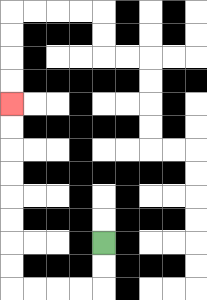{'start': '[4, 10]', 'end': '[0, 4]', 'path_directions': 'D,D,L,L,L,L,U,U,U,U,U,U,U,U', 'path_coordinates': '[[4, 10], [4, 11], [4, 12], [3, 12], [2, 12], [1, 12], [0, 12], [0, 11], [0, 10], [0, 9], [0, 8], [0, 7], [0, 6], [0, 5], [0, 4]]'}